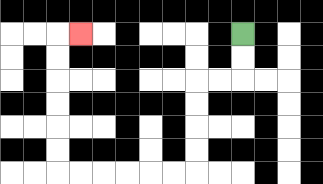{'start': '[10, 1]', 'end': '[3, 1]', 'path_directions': 'D,D,L,L,D,D,D,D,L,L,L,L,L,L,U,U,U,U,U,U,R', 'path_coordinates': '[[10, 1], [10, 2], [10, 3], [9, 3], [8, 3], [8, 4], [8, 5], [8, 6], [8, 7], [7, 7], [6, 7], [5, 7], [4, 7], [3, 7], [2, 7], [2, 6], [2, 5], [2, 4], [2, 3], [2, 2], [2, 1], [3, 1]]'}